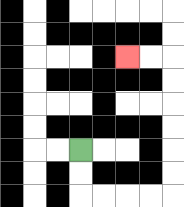{'start': '[3, 6]', 'end': '[5, 2]', 'path_directions': 'D,D,R,R,R,R,U,U,U,U,U,U,L,L', 'path_coordinates': '[[3, 6], [3, 7], [3, 8], [4, 8], [5, 8], [6, 8], [7, 8], [7, 7], [7, 6], [7, 5], [7, 4], [7, 3], [7, 2], [6, 2], [5, 2]]'}